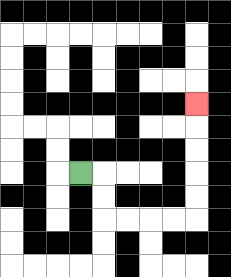{'start': '[3, 7]', 'end': '[8, 4]', 'path_directions': 'R,D,D,R,R,R,R,U,U,U,U,U', 'path_coordinates': '[[3, 7], [4, 7], [4, 8], [4, 9], [5, 9], [6, 9], [7, 9], [8, 9], [8, 8], [8, 7], [8, 6], [8, 5], [8, 4]]'}